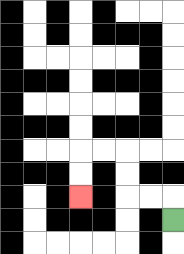{'start': '[7, 9]', 'end': '[3, 8]', 'path_directions': 'U,L,L,U,U,L,L,D,D', 'path_coordinates': '[[7, 9], [7, 8], [6, 8], [5, 8], [5, 7], [5, 6], [4, 6], [3, 6], [3, 7], [3, 8]]'}